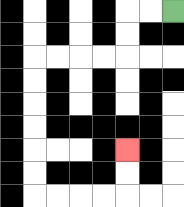{'start': '[7, 0]', 'end': '[5, 6]', 'path_directions': 'L,L,D,D,L,L,L,L,D,D,D,D,D,D,R,R,R,R,U,U', 'path_coordinates': '[[7, 0], [6, 0], [5, 0], [5, 1], [5, 2], [4, 2], [3, 2], [2, 2], [1, 2], [1, 3], [1, 4], [1, 5], [1, 6], [1, 7], [1, 8], [2, 8], [3, 8], [4, 8], [5, 8], [5, 7], [5, 6]]'}